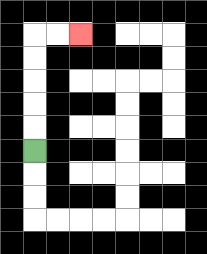{'start': '[1, 6]', 'end': '[3, 1]', 'path_directions': 'U,U,U,U,U,R,R', 'path_coordinates': '[[1, 6], [1, 5], [1, 4], [1, 3], [1, 2], [1, 1], [2, 1], [3, 1]]'}